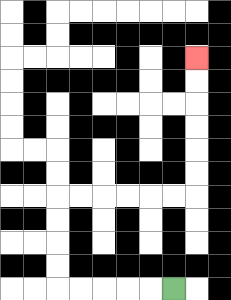{'start': '[7, 12]', 'end': '[8, 2]', 'path_directions': 'L,L,L,L,L,U,U,U,U,R,R,R,R,R,R,U,U,U,U,U,U', 'path_coordinates': '[[7, 12], [6, 12], [5, 12], [4, 12], [3, 12], [2, 12], [2, 11], [2, 10], [2, 9], [2, 8], [3, 8], [4, 8], [5, 8], [6, 8], [7, 8], [8, 8], [8, 7], [8, 6], [8, 5], [8, 4], [8, 3], [8, 2]]'}